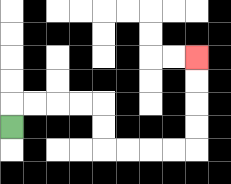{'start': '[0, 5]', 'end': '[8, 2]', 'path_directions': 'U,R,R,R,R,D,D,R,R,R,R,U,U,U,U', 'path_coordinates': '[[0, 5], [0, 4], [1, 4], [2, 4], [3, 4], [4, 4], [4, 5], [4, 6], [5, 6], [6, 6], [7, 6], [8, 6], [8, 5], [8, 4], [8, 3], [8, 2]]'}